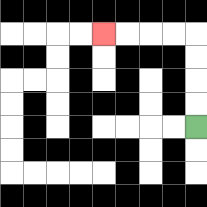{'start': '[8, 5]', 'end': '[4, 1]', 'path_directions': 'U,U,U,U,L,L,L,L', 'path_coordinates': '[[8, 5], [8, 4], [8, 3], [8, 2], [8, 1], [7, 1], [6, 1], [5, 1], [4, 1]]'}